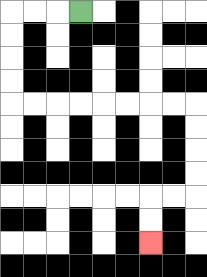{'start': '[3, 0]', 'end': '[6, 10]', 'path_directions': 'L,L,L,D,D,D,D,R,R,R,R,R,R,R,R,D,D,D,D,L,L,D,D', 'path_coordinates': '[[3, 0], [2, 0], [1, 0], [0, 0], [0, 1], [0, 2], [0, 3], [0, 4], [1, 4], [2, 4], [3, 4], [4, 4], [5, 4], [6, 4], [7, 4], [8, 4], [8, 5], [8, 6], [8, 7], [8, 8], [7, 8], [6, 8], [6, 9], [6, 10]]'}